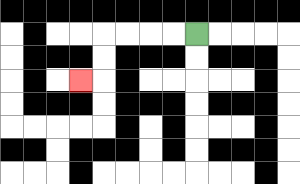{'start': '[8, 1]', 'end': '[3, 3]', 'path_directions': 'L,L,L,L,D,D,L', 'path_coordinates': '[[8, 1], [7, 1], [6, 1], [5, 1], [4, 1], [4, 2], [4, 3], [3, 3]]'}